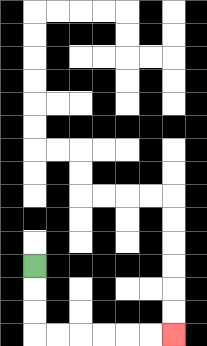{'start': '[1, 11]', 'end': '[7, 14]', 'path_directions': 'D,D,D,R,R,R,R,R,R', 'path_coordinates': '[[1, 11], [1, 12], [1, 13], [1, 14], [2, 14], [3, 14], [4, 14], [5, 14], [6, 14], [7, 14]]'}